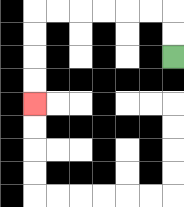{'start': '[7, 2]', 'end': '[1, 4]', 'path_directions': 'U,U,L,L,L,L,L,L,D,D,D,D', 'path_coordinates': '[[7, 2], [7, 1], [7, 0], [6, 0], [5, 0], [4, 0], [3, 0], [2, 0], [1, 0], [1, 1], [1, 2], [1, 3], [1, 4]]'}